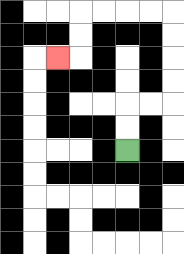{'start': '[5, 6]', 'end': '[2, 2]', 'path_directions': 'U,U,R,R,U,U,U,U,L,L,L,L,D,D,L', 'path_coordinates': '[[5, 6], [5, 5], [5, 4], [6, 4], [7, 4], [7, 3], [7, 2], [7, 1], [7, 0], [6, 0], [5, 0], [4, 0], [3, 0], [3, 1], [3, 2], [2, 2]]'}